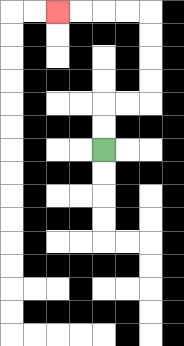{'start': '[4, 6]', 'end': '[2, 0]', 'path_directions': 'U,U,R,R,U,U,U,U,L,L,L,L', 'path_coordinates': '[[4, 6], [4, 5], [4, 4], [5, 4], [6, 4], [6, 3], [6, 2], [6, 1], [6, 0], [5, 0], [4, 0], [3, 0], [2, 0]]'}